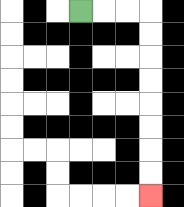{'start': '[3, 0]', 'end': '[6, 8]', 'path_directions': 'R,R,R,D,D,D,D,D,D,D,D', 'path_coordinates': '[[3, 0], [4, 0], [5, 0], [6, 0], [6, 1], [6, 2], [6, 3], [6, 4], [6, 5], [6, 6], [6, 7], [6, 8]]'}